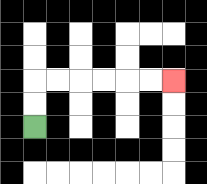{'start': '[1, 5]', 'end': '[7, 3]', 'path_directions': 'U,U,R,R,R,R,R,R', 'path_coordinates': '[[1, 5], [1, 4], [1, 3], [2, 3], [3, 3], [4, 3], [5, 3], [6, 3], [7, 3]]'}